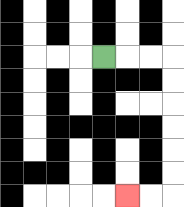{'start': '[4, 2]', 'end': '[5, 8]', 'path_directions': 'R,R,R,D,D,D,D,D,D,L,L', 'path_coordinates': '[[4, 2], [5, 2], [6, 2], [7, 2], [7, 3], [7, 4], [7, 5], [7, 6], [7, 7], [7, 8], [6, 8], [5, 8]]'}